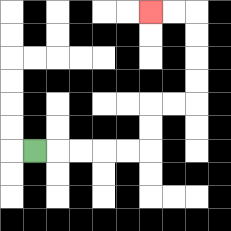{'start': '[1, 6]', 'end': '[6, 0]', 'path_directions': 'R,R,R,R,R,U,U,R,R,U,U,U,U,L,L', 'path_coordinates': '[[1, 6], [2, 6], [3, 6], [4, 6], [5, 6], [6, 6], [6, 5], [6, 4], [7, 4], [8, 4], [8, 3], [8, 2], [8, 1], [8, 0], [7, 0], [6, 0]]'}